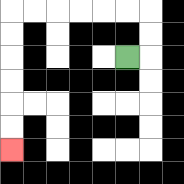{'start': '[5, 2]', 'end': '[0, 6]', 'path_directions': 'R,U,U,L,L,L,L,L,L,D,D,D,D,D,D', 'path_coordinates': '[[5, 2], [6, 2], [6, 1], [6, 0], [5, 0], [4, 0], [3, 0], [2, 0], [1, 0], [0, 0], [0, 1], [0, 2], [0, 3], [0, 4], [0, 5], [0, 6]]'}